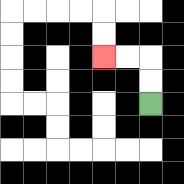{'start': '[6, 4]', 'end': '[4, 2]', 'path_directions': 'U,U,L,L', 'path_coordinates': '[[6, 4], [6, 3], [6, 2], [5, 2], [4, 2]]'}